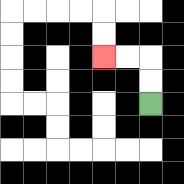{'start': '[6, 4]', 'end': '[4, 2]', 'path_directions': 'U,U,L,L', 'path_coordinates': '[[6, 4], [6, 3], [6, 2], [5, 2], [4, 2]]'}